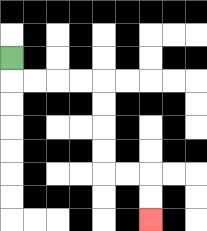{'start': '[0, 2]', 'end': '[6, 9]', 'path_directions': 'D,R,R,R,R,D,D,D,D,R,R,D,D', 'path_coordinates': '[[0, 2], [0, 3], [1, 3], [2, 3], [3, 3], [4, 3], [4, 4], [4, 5], [4, 6], [4, 7], [5, 7], [6, 7], [6, 8], [6, 9]]'}